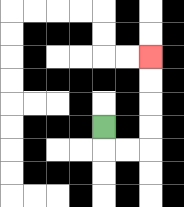{'start': '[4, 5]', 'end': '[6, 2]', 'path_directions': 'D,R,R,U,U,U,U', 'path_coordinates': '[[4, 5], [4, 6], [5, 6], [6, 6], [6, 5], [6, 4], [6, 3], [6, 2]]'}